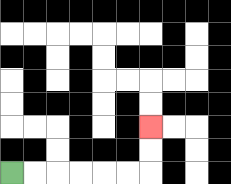{'start': '[0, 7]', 'end': '[6, 5]', 'path_directions': 'R,R,R,R,R,R,U,U', 'path_coordinates': '[[0, 7], [1, 7], [2, 7], [3, 7], [4, 7], [5, 7], [6, 7], [6, 6], [6, 5]]'}